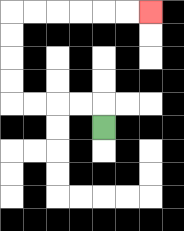{'start': '[4, 5]', 'end': '[6, 0]', 'path_directions': 'U,L,L,L,L,U,U,U,U,R,R,R,R,R,R', 'path_coordinates': '[[4, 5], [4, 4], [3, 4], [2, 4], [1, 4], [0, 4], [0, 3], [0, 2], [0, 1], [0, 0], [1, 0], [2, 0], [3, 0], [4, 0], [5, 0], [6, 0]]'}